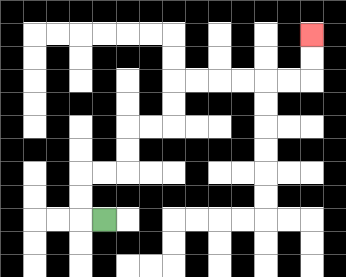{'start': '[4, 9]', 'end': '[13, 1]', 'path_directions': 'L,U,U,R,R,U,U,R,R,U,U,R,R,R,R,R,R,U,U', 'path_coordinates': '[[4, 9], [3, 9], [3, 8], [3, 7], [4, 7], [5, 7], [5, 6], [5, 5], [6, 5], [7, 5], [7, 4], [7, 3], [8, 3], [9, 3], [10, 3], [11, 3], [12, 3], [13, 3], [13, 2], [13, 1]]'}